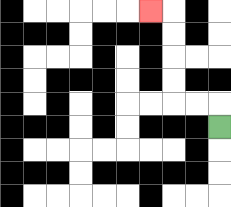{'start': '[9, 5]', 'end': '[6, 0]', 'path_directions': 'U,L,L,U,U,U,U,L', 'path_coordinates': '[[9, 5], [9, 4], [8, 4], [7, 4], [7, 3], [7, 2], [7, 1], [7, 0], [6, 0]]'}